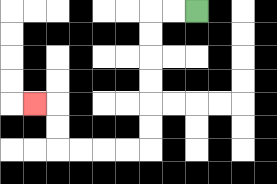{'start': '[8, 0]', 'end': '[1, 4]', 'path_directions': 'L,L,D,D,D,D,D,D,L,L,L,L,U,U,L', 'path_coordinates': '[[8, 0], [7, 0], [6, 0], [6, 1], [6, 2], [6, 3], [6, 4], [6, 5], [6, 6], [5, 6], [4, 6], [3, 6], [2, 6], [2, 5], [2, 4], [1, 4]]'}